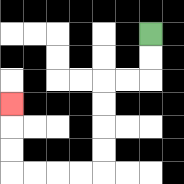{'start': '[6, 1]', 'end': '[0, 4]', 'path_directions': 'D,D,L,L,D,D,D,D,L,L,L,L,U,U,U', 'path_coordinates': '[[6, 1], [6, 2], [6, 3], [5, 3], [4, 3], [4, 4], [4, 5], [4, 6], [4, 7], [3, 7], [2, 7], [1, 7], [0, 7], [0, 6], [0, 5], [0, 4]]'}